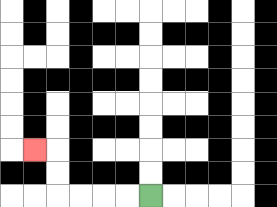{'start': '[6, 8]', 'end': '[1, 6]', 'path_directions': 'L,L,L,L,U,U,L', 'path_coordinates': '[[6, 8], [5, 8], [4, 8], [3, 8], [2, 8], [2, 7], [2, 6], [1, 6]]'}